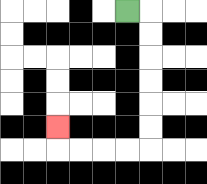{'start': '[5, 0]', 'end': '[2, 5]', 'path_directions': 'R,D,D,D,D,D,D,L,L,L,L,U', 'path_coordinates': '[[5, 0], [6, 0], [6, 1], [6, 2], [6, 3], [6, 4], [6, 5], [6, 6], [5, 6], [4, 6], [3, 6], [2, 6], [2, 5]]'}